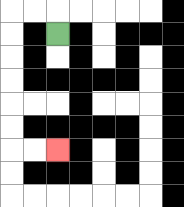{'start': '[2, 1]', 'end': '[2, 6]', 'path_directions': 'U,L,L,D,D,D,D,D,D,R,R', 'path_coordinates': '[[2, 1], [2, 0], [1, 0], [0, 0], [0, 1], [0, 2], [0, 3], [0, 4], [0, 5], [0, 6], [1, 6], [2, 6]]'}